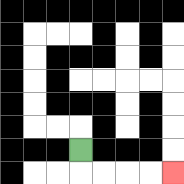{'start': '[3, 6]', 'end': '[7, 7]', 'path_directions': 'D,R,R,R,R', 'path_coordinates': '[[3, 6], [3, 7], [4, 7], [5, 7], [6, 7], [7, 7]]'}